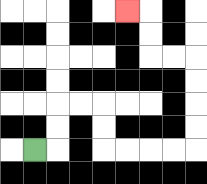{'start': '[1, 6]', 'end': '[5, 0]', 'path_directions': 'R,U,U,R,R,D,D,R,R,R,R,U,U,U,U,L,L,U,U,L', 'path_coordinates': '[[1, 6], [2, 6], [2, 5], [2, 4], [3, 4], [4, 4], [4, 5], [4, 6], [5, 6], [6, 6], [7, 6], [8, 6], [8, 5], [8, 4], [8, 3], [8, 2], [7, 2], [6, 2], [6, 1], [6, 0], [5, 0]]'}